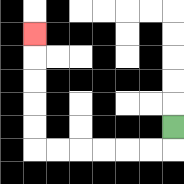{'start': '[7, 5]', 'end': '[1, 1]', 'path_directions': 'D,L,L,L,L,L,L,U,U,U,U,U', 'path_coordinates': '[[7, 5], [7, 6], [6, 6], [5, 6], [4, 6], [3, 6], [2, 6], [1, 6], [1, 5], [1, 4], [1, 3], [1, 2], [1, 1]]'}